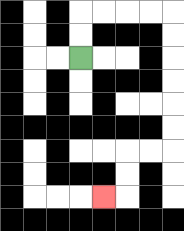{'start': '[3, 2]', 'end': '[4, 8]', 'path_directions': 'U,U,R,R,R,R,D,D,D,D,D,D,L,L,D,D,L', 'path_coordinates': '[[3, 2], [3, 1], [3, 0], [4, 0], [5, 0], [6, 0], [7, 0], [7, 1], [7, 2], [7, 3], [7, 4], [7, 5], [7, 6], [6, 6], [5, 6], [5, 7], [5, 8], [4, 8]]'}